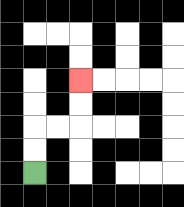{'start': '[1, 7]', 'end': '[3, 3]', 'path_directions': 'U,U,R,R,U,U', 'path_coordinates': '[[1, 7], [1, 6], [1, 5], [2, 5], [3, 5], [3, 4], [3, 3]]'}